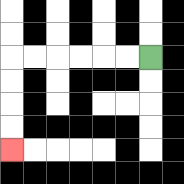{'start': '[6, 2]', 'end': '[0, 6]', 'path_directions': 'L,L,L,L,L,L,D,D,D,D', 'path_coordinates': '[[6, 2], [5, 2], [4, 2], [3, 2], [2, 2], [1, 2], [0, 2], [0, 3], [0, 4], [0, 5], [0, 6]]'}